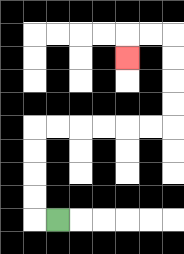{'start': '[2, 9]', 'end': '[5, 2]', 'path_directions': 'L,U,U,U,U,R,R,R,R,R,R,U,U,U,U,L,L,D', 'path_coordinates': '[[2, 9], [1, 9], [1, 8], [1, 7], [1, 6], [1, 5], [2, 5], [3, 5], [4, 5], [5, 5], [6, 5], [7, 5], [7, 4], [7, 3], [7, 2], [7, 1], [6, 1], [5, 1], [5, 2]]'}